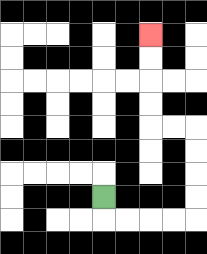{'start': '[4, 8]', 'end': '[6, 1]', 'path_directions': 'D,R,R,R,R,U,U,U,U,L,L,U,U,U,U', 'path_coordinates': '[[4, 8], [4, 9], [5, 9], [6, 9], [7, 9], [8, 9], [8, 8], [8, 7], [8, 6], [8, 5], [7, 5], [6, 5], [6, 4], [6, 3], [6, 2], [6, 1]]'}